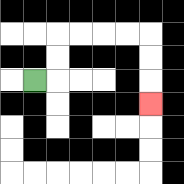{'start': '[1, 3]', 'end': '[6, 4]', 'path_directions': 'R,U,U,R,R,R,R,D,D,D', 'path_coordinates': '[[1, 3], [2, 3], [2, 2], [2, 1], [3, 1], [4, 1], [5, 1], [6, 1], [6, 2], [6, 3], [6, 4]]'}